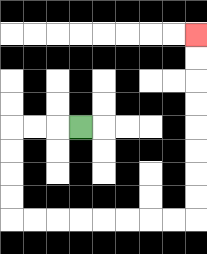{'start': '[3, 5]', 'end': '[8, 1]', 'path_directions': 'L,L,L,D,D,D,D,R,R,R,R,R,R,R,R,U,U,U,U,U,U,U,U', 'path_coordinates': '[[3, 5], [2, 5], [1, 5], [0, 5], [0, 6], [0, 7], [0, 8], [0, 9], [1, 9], [2, 9], [3, 9], [4, 9], [5, 9], [6, 9], [7, 9], [8, 9], [8, 8], [8, 7], [8, 6], [8, 5], [8, 4], [8, 3], [8, 2], [8, 1]]'}